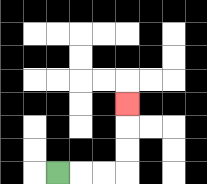{'start': '[2, 7]', 'end': '[5, 4]', 'path_directions': 'R,R,R,U,U,U', 'path_coordinates': '[[2, 7], [3, 7], [4, 7], [5, 7], [5, 6], [5, 5], [5, 4]]'}